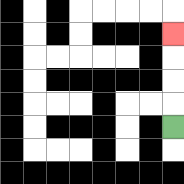{'start': '[7, 5]', 'end': '[7, 1]', 'path_directions': 'U,U,U,U', 'path_coordinates': '[[7, 5], [7, 4], [7, 3], [7, 2], [7, 1]]'}